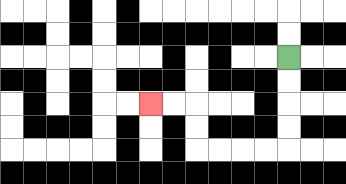{'start': '[12, 2]', 'end': '[6, 4]', 'path_directions': 'D,D,D,D,L,L,L,L,U,U,L,L', 'path_coordinates': '[[12, 2], [12, 3], [12, 4], [12, 5], [12, 6], [11, 6], [10, 6], [9, 6], [8, 6], [8, 5], [8, 4], [7, 4], [6, 4]]'}